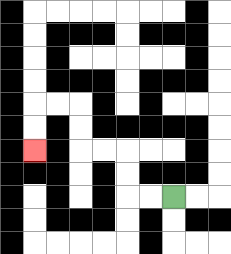{'start': '[7, 8]', 'end': '[1, 6]', 'path_directions': 'L,L,U,U,L,L,U,U,L,L,D,D', 'path_coordinates': '[[7, 8], [6, 8], [5, 8], [5, 7], [5, 6], [4, 6], [3, 6], [3, 5], [3, 4], [2, 4], [1, 4], [1, 5], [1, 6]]'}